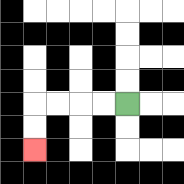{'start': '[5, 4]', 'end': '[1, 6]', 'path_directions': 'L,L,L,L,D,D', 'path_coordinates': '[[5, 4], [4, 4], [3, 4], [2, 4], [1, 4], [1, 5], [1, 6]]'}